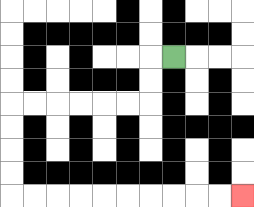{'start': '[7, 2]', 'end': '[10, 8]', 'path_directions': 'L,D,D,L,L,L,L,L,L,D,D,D,D,R,R,R,R,R,R,R,R,R,R', 'path_coordinates': '[[7, 2], [6, 2], [6, 3], [6, 4], [5, 4], [4, 4], [3, 4], [2, 4], [1, 4], [0, 4], [0, 5], [0, 6], [0, 7], [0, 8], [1, 8], [2, 8], [3, 8], [4, 8], [5, 8], [6, 8], [7, 8], [8, 8], [9, 8], [10, 8]]'}